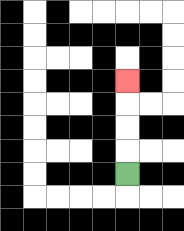{'start': '[5, 7]', 'end': '[5, 3]', 'path_directions': 'U,U,U,U', 'path_coordinates': '[[5, 7], [5, 6], [5, 5], [5, 4], [5, 3]]'}